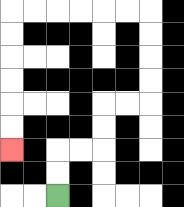{'start': '[2, 8]', 'end': '[0, 6]', 'path_directions': 'U,U,R,R,U,U,R,R,U,U,U,U,L,L,L,L,L,L,D,D,D,D,D,D', 'path_coordinates': '[[2, 8], [2, 7], [2, 6], [3, 6], [4, 6], [4, 5], [4, 4], [5, 4], [6, 4], [6, 3], [6, 2], [6, 1], [6, 0], [5, 0], [4, 0], [3, 0], [2, 0], [1, 0], [0, 0], [0, 1], [0, 2], [0, 3], [0, 4], [0, 5], [0, 6]]'}